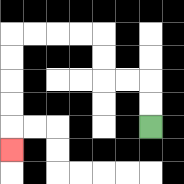{'start': '[6, 5]', 'end': '[0, 6]', 'path_directions': 'U,U,L,L,U,U,L,L,L,L,D,D,D,D,D', 'path_coordinates': '[[6, 5], [6, 4], [6, 3], [5, 3], [4, 3], [4, 2], [4, 1], [3, 1], [2, 1], [1, 1], [0, 1], [0, 2], [0, 3], [0, 4], [0, 5], [0, 6]]'}